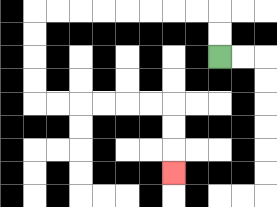{'start': '[9, 2]', 'end': '[7, 7]', 'path_directions': 'U,U,L,L,L,L,L,L,L,L,D,D,D,D,R,R,R,R,R,R,D,D,D', 'path_coordinates': '[[9, 2], [9, 1], [9, 0], [8, 0], [7, 0], [6, 0], [5, 0], [4, 0], [3, 0], [2, 0], [1, 0], [1, 1], [1, 2], [1, 3], [1, 4], [2, 4], [3, 4], [4, 4], [5, 4], [6, 4], [7, 4], [7, 5], [7, 6], [7, 7]]'}